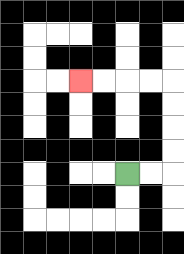{'start': '[5, 7]', 'end': '[3, 3]', 'path_directions': 'R,R,U,U,U,U,L,L,L,L', 'path_coordinates': '[[5, 7], [6, 7], [7, 7], [7, 6], [7, 5], [7, 4], [7, 3], [6, 3], [5, 3], [4, 3], [3, 3]]'}